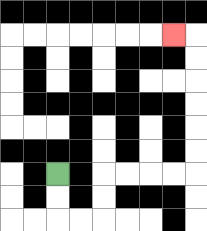{'start': '[2, 7]', 'end': '[7, 1]', 'path_directions': 'D,D,R,R,U,U,R,R,R,R,U,U,U,U,U,U,L', 'path_coordinates': '[[2, 7], [2, 8], [2, 9], [3, 9], [4, 9], [4, 8], [4, 7], [5, 7], [6, 7], [7, 7], [8, 7], [8, 6], [8, 5], [8, 4], [8, 3], [8, 2], [8, 1], [7, 1]]'}